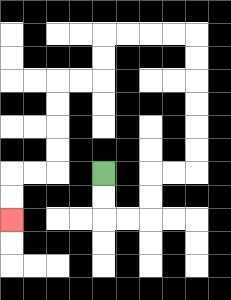{'start': '[4, 7]', 'end': '[0, 9]', 'path_directions': 'D,D,R,R,U,U,R,R,U,U,U,U,U,U,L,L,L,L,D,D,L,L,D,D,D,D,L,L,D,D', 'path_coordinates': '[[4, 7], [4, 8], [4, 9], [5, 9], [6, 9], [6, 8], [6, 7], [7, 7], [8, 7], [8, 6], [8, 5], [8, 4], [8, 3], [8, 2], [8, 1], [7, 1], [6, 1], [5, 1], [4, 1], [4, 2], [4, 3], [3, 3], [2, 3], [2, 4], [2, 5], [2, 6], [2, 7], [1, 7], [0, 7], [0, 8], [0, 9]]'}